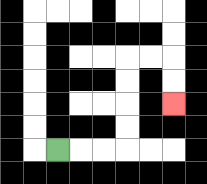{'start': '[2, 6]', 'end': '[7, 4]', 'path_directions': 'R,R,R,U,U,U,U,R,R,D,D', 'path_coordinates': '[[2, 6], [3, 6], [4, 6], [5, 6], [5, 5], [5, 4], [5, 3], [5, 2], [6, 2], [7, 2], [7, 3], [7, 4]]'}